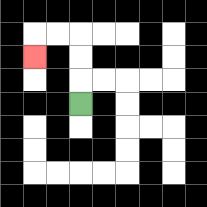{'start': '[3, 4]', 'end': '[1, 2]', 'path_directions': 'U,U,U,L,L,D', 'path_coordinates': '[[3, 4], [3, 3], [3, 2], [3, 1], [2, 1], [1, 1], [1, 2]]'}